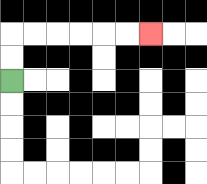{'start': '[0, 3]', 'end': '[6, 1]', 'path_directions': 'U,U,R,R,R,R,R,R', 'path_coordinates': '[[0, 3], [0, 2], [0, 1], [1, 1], [2, 1], [3, 1], [4, 1], [5, 1], [6, 1]]'}